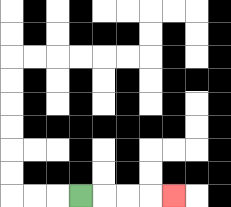{'start': '[3, 8]', 'end': '[7, 8]', 'path_directions': 'R,R,R,R', 'path_coordinates': '[[3, 8], [4, 8], [5, 8], [6, 8], [7, 8]]'}